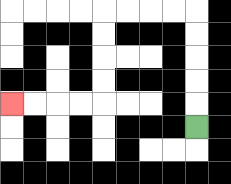{'start': '[8, 5]', 'end': '[0, 4]', 'path_directions': 'U,U,U,U,U,L,L,L,L,D,D,D,D,L,L,L,L', 'path_coordinates': '[[8, 5], [8, 4], [8, 3], [8, 2], [8, 1], [8, 0], [7, 0], [6, 0], [5, 0], [4, 0], [4, 1], [4, 2], [4, 3], [4, 4], [3, 4], [2, 4], [1, 4], [0, 4]]'}